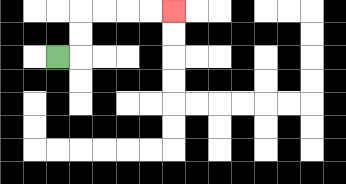{'start': '[2, 2]', 'end': '[7, 0]', 'path_directions': 'R,U,U,R,R,R,R', 'path_coordinates': '[[2, 2], [3, 2], [3, 1], [3, 0], [4, 0], [5, 0], [6, 0], [7, 0]]'}